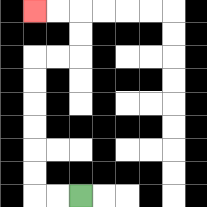{'start': '[3, 8]', 'end': '[1, 0]', 'path_directions': 'L,L,U,U,U,U,U,U,R,R,U,U,L,L', 'path_coordinates': '[[3, 8], [2, 8], [1, 8], [1, 7], [1, 6], [1, 5], [1, 4], [1, 3], [1, 2], [2, 2], [3, 2], [3, 1], [3, 0], [2, 0], [1, 0]]'}